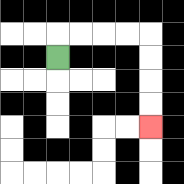{'start': '[2, 2]', 'end': '[6, 5]', 'path_directions': 'U,R,R,R,R,D,D,D,D', 'path_coordinates': '[[2, 2], [2, 1], [3, 1], [4, 1], [5, 1], [6, 1], [6, 2], [6, 3], [6, 4], [6, 5]]'}